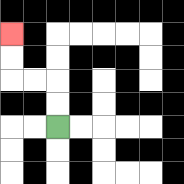{'start': '[2, 5]', 'end': '[0, 1]', 'path_directions': 'U,U,L,L,U,U', 'path_coordinates': '[[2, 5], [2, 4], [2, 3], [1, 3], [0, 3], [0, 2], [0, 1]]'}